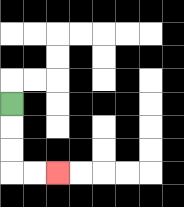{'start': '[0, 4]', 'end': '[2, 7]', 'path_directions': 'D,D,D,R,R', 'path_coordinates': '[[0, 4], [0, 5], [0, 6], [0, 7], [1, 7], [2, 7]]'}